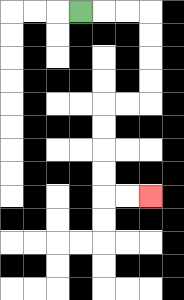{'start': '[3, 0]', 'end': '[6, 8]', 'path_directions': 'R,R,R,D,D,D,D,L,L,D,D,D,D,R,R', 'path_coordinates': '[[3, 0], [4, 0], [5, 0], [6, 0], [6, 1], [6, 2], [6, 3], [6, 4], [5, 4], [4, 4], [4, 5], [4, 6], [4, 7], [4, 8], [5, 8], [6, 8]]'}